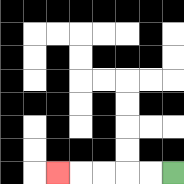{'start': '[7, 7]', 'end': '[2, 7]', 'path_directions': 'L,L,L,L,L', 'path_coordinates': '[[7, 7], [6, 7], [5, 7], [4, 7], [3, 7], [2, 7]]'}